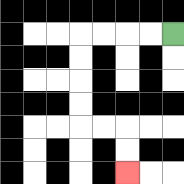{'start': '[7, 1]', 'end': '[5, 7]', 'path_directions': 'L,L,L,L,D,D,D,D,R,R,D,D', 'path_coordinates': '[[7, 1], [6, 1], [5, 1], [4, 1], [3, 1], [3, 2], [3, 3], [3, 4], [3, 5], [4, 5], [5, 5], [5, 6], [5, 7]]'}